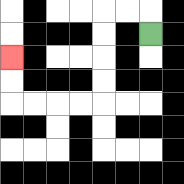{'start': '[6, 1]', 'end': '[0, 2]', 'path_directions': 'U,L,L,D,D,D,D,L,L,L,L,U,U', 'path_coordinates': '[[6, 1], [6, 0], [5, 0], [4, 0], [4, 1], [4, 2], [4, 3], [4, 4], [3, 4], [2, 4], [1, 4], [0, 4], [0, 3], [0, 2]]'}